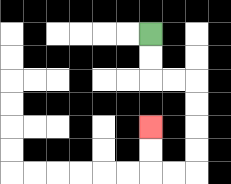{'start': '[6, 1]', 'end': '[6, 5]', 'path_directions': 'D,D,R,R,D,D,D,D,L,L,U,U', 'path_coordinates': '[[6, 1], [6, 2], [6, 3], [7, 3], [8, 3], [8, 4], [8, 5], [8, 6], [8, 7], [7, 7], [6, 7], [6, 6], [6, 5]]'}